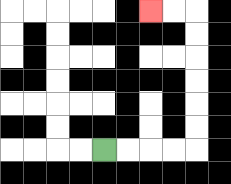{'start': '[4, 6]', 'end': '[6, 0]', 'path_directions': 'R,R,R,R,U,U,U,U,U,U,L,L', 'path_coordinates': '[[4, 6], [5, 6], [6, 6], [7, 6], [8, 6], [8, 5], [8, 4], [8, 3], [8, 2], [8, 1], [8, 0], [7, 0], [6, 0]]'}